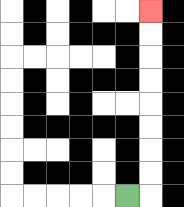{'start': '[5, 8]', 'end': '[6, 0]', 'path_directions': 'R,U,U,U,U,U,U,U,U', 'path_coordinates': '[[5, 8], [6, 8], [6, 7], [6, 6], [6, 5], [6, 4], [6, 3], [6, 2], [6, 1], [6, 0]]'}